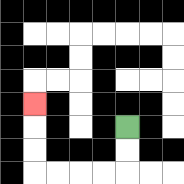{'start': '[5, 5]', 'end': '[1, 4]', 'path_directions': 'D,D,L,L,L,L,U,U,U', 'path_coordinates': '[[5, 5], [5, 6], [5, 7], [4, 7], [3, 7], [2, 7], [1, 7], [1, 6], [1, 5], [1, 4]]'}